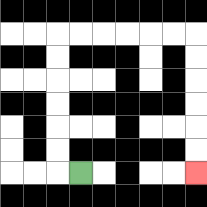{'start': '[3, 7]', 'end': '[8, 7]', 'path_directions': 'L,U,U,U,U,U,U,R,R,R,R,R,R,D,D,D,D,D,D', 'path_coordinates': '[[3, 7], [2, 7], [2, 6], [2, 5], [2, 4], [2, 3], [2, 2], [2, 1], [3, 1], [4, 1], [5, 1], [6, 1], [7, 1], [8, 1], [8, 2], [8, 3], [8, 4], [8, 5], [8, 6], [8, 7]]'}